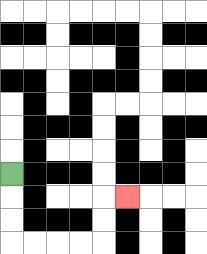{'start': '[0, 7]', 'end': '[5, 8]', 'path_directions': 'D,D,D,R,R,R,R,U,U,R', 'path_coordinates': '[[0, 7], [0, 8], [0, 9], [0, 10], [1, 10], [2, 10], [3, 10], [4, 10], [4, 9], [4, 8], [5, 8]]'}